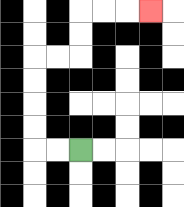{'start': '[3, 6]', 'end': '[6, 0]', 'path_directions': 'L,L,U,U,U,U,R,R,U,U,R,R,R', 'path_coordinates': '[[3, 6], [2, 6], [1, 6], [1, 5], [1, 4], [1, 3], [1, 2], [2, 2], [3, 2], [3, 1], [3, 0], [4, 0], [5, 0], [6, 0]]'}